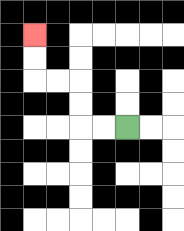{'start': '[5, 5]', 'end': '[1, 1]', 'path_directions': 'L,L,U,U,L,L,U,U', 'path_coordinates': '[[5, 5], [4, 5], [3, 5], [3, 4], [3, 3], [2, 3], [1, 3], [1, 2], [1, 1]]'}